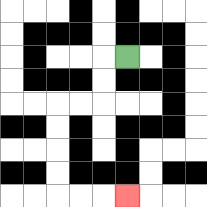{'start': '[5, 2]', 'end': '[5, 8]', 'path_directions': 'L,D,D,L,L,D,D,D,D,R,R,R', 'path_coordinates': '[[5, 2], [4, 2], [4, 3], [4, 4], [3, 4], [2, 4], [2, 5], [2, 6], [2, 7], [2, 8], [3, 8], [4, 8], [5, 8]]'}